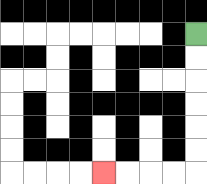{'start': '[8, 1]', 'end': '[4, 7]', 'path_directions': 'D,D,D,D,D,D,L,L,L,L', 'path_coordinates': '[[8, 1], [8, 2], [8, 3], [8, 4], [8, 5], [8, 6], [8, 7], [7, 7], [6, 7], [5, 7], [4, 7]]'}